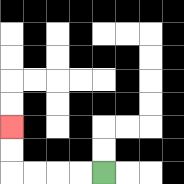{'start': '[4, 7]', 'end': '[0, 5]', 'path_directions': 'L,L,L,L,U,U', 'path_coordinates': '[[4, 7], [3, 7], [2, 7], [1, 7], [0, 7], [0, 6], [0, 5]]'}